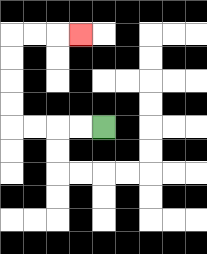{'start': '[4, 5]', 'end': '[3, 1]', 'path_directions': 'L,L,L,L,U,U,U,U,R,R,R', 'path_coordinates': '[[4, 5], [3, 5], [2, 5], [1, 5], [0, 5], [0, 4], [0, 3], [0, 2], [0, 1], [1, 1], [2, 1], [3, 1]]'}